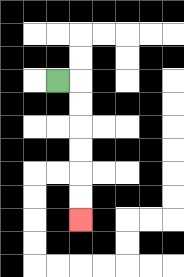{'start': '[2, 3]', 'end': '[3, 9]', 'path_directions': 'R,D,D,D,D,D,D', 'path_coordinates': '[[2, 3], [3, 3], [3, 4], [3, 5], [3, 6], [3, 7], [3, 8], [3, 9]]'}